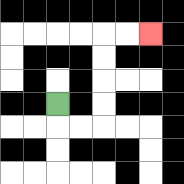{'start': '[2, 4]', 'end': '[6, 1]', 'path_directions': 'D,R,R,U,U,U,U,R,R', 'path_coordinates': '[[2, 4], [2, 5], [3, 5], [4, 5], [4, 4], [4, 3], [4, 2], [4, 1], [5, 1], [6, 1]]'}